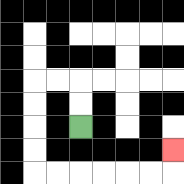{'start': '[3, 5]', 'end': '[7, 6]', 'path_directions': 'U,U,L,L,D,D,D,D,R,R,R,R,R,R,U', 'path_coordinates': '[[3, 5], [3, 4], [3, 3], [2, 3], [1, 3], [1, 4], [1, 5], [1, 6], [1, 7], [2, 7], [3, 7], [4, 7], [5, 7], [6, 7], [7, 7], [7, 6]]'}